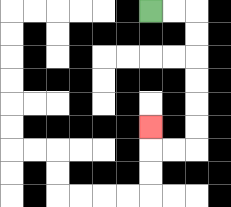{'start': '[6, 0]', 'end': '[6, 5]', 'path_directions': 'R,R,D,D,D,D,D,D,L,L,U', 'path_coordinates': '[[6, 0], [7, 0], [8, 0], [8, 1], [8, 2], [8, 3], [8, 4], [8, 5], [8, 6], [7, 6], [6, 6], [6, 5]]'}